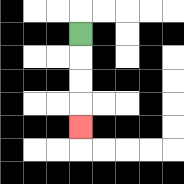{'start': '[3, 1]', 'end': '[3, 5]', 'path_directions': 'D,D,D,D', 'path_coordinates': '[[3, 1], [3, 2], [3, 3], [3, 4], [3, 5]]'}